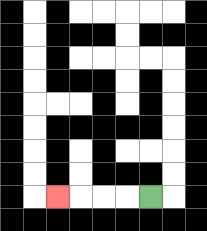{'start': '[6, 8]', 'end': '[2, 8]', 'path_directions': 'L,L,L,L', 'path_coordinates': '[[6, 8], [5, 8], [4, 8], [3, 8], [2, 8]]'}